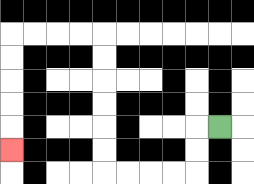{'start': '[9, 5]', 'end': '[0, 6]', 'path_directions': 'L,D,D,L,L,L,L,U,U,U,U,U,U,L,L,L,L,D,D,D,D,D', 'path_coordinates': '[[9, 5], [8, 5], [8, 6], [8, 7], [7, 7], [6, 7], [5, 7], [4, 7], [4, 6], [4, 5], [4, 4], [4, 3], [4, 2], [4, 1], [3, 1], [2, 1], [1, 1], [0, 1], [0, 2], [0, 3], [0, 4], [0, 5], [0, 6]]'}